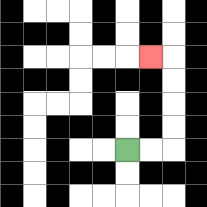{'start': '[5, 6]', 'end': '[6, 2]', 'path_directions': 'R,R,U,U,U,U,L', 'path_coordinates': '[[5, 6], [6, 6], [7, 6], [7, 5], [7, 4], [7, 3], [7, 2], [6, 2]]'}